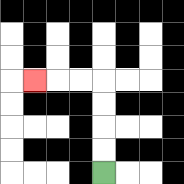{'start': '[4, 7]', 'end': '[1, 3]', 'path_directions': 'U,U,U,U,L,L,L', 'path_coordinates': '[[4, 7], [4, 6], [4, 5], [4, 4], [4, 3], [3, 3], [2, 3], [1, 3]]'}